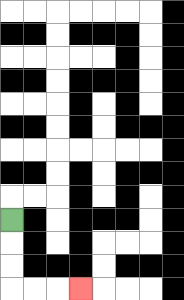{'start': '[0, 9]', 'end': '[3, 12]', 'path_directions': 'D,D,D,R,R,R', 'path_coordinates': '[[0, 9], [0, 10], [0, 11], [0, 12], [1, 12], [2, 12], [3, 12]]'}